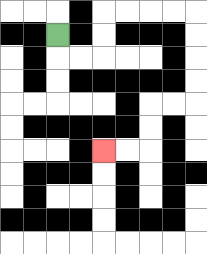{'start': '[2, 1]', 'end': '[4, 6]', 'path_directions': 'D,R,R,U,U,R,R,R,R,D,D,D,D,L,L,D,D,L,L', 'path_coordinates': '[[2, 1], [2, 2], [3, 2], [4, 2], [4, 1], [4, 0], [5, 0], [6, 0], [7, 0], [8, 0], [8, 1], [8, 2], [8, 3], [8, 4], [7, 4], [6, 4], [6, 5], [6, 6], [5, 6], [4, 6]]'}